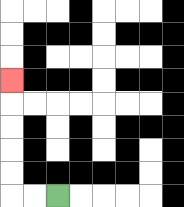{'start': '[2, 8]', 'end': '[0, 3]', 'path_directions': 'L,L,U,U,U,U,U', 'path_coordinates': '[[2, 8], [1, 8], [0, 8], [0, 7], [0, 6], [0, 5], [0, 4], [0, 3]]'}